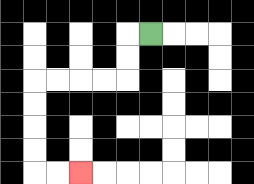{'start': '[6, 1]', 'end': '[3, 7]', 'path_directions': 'L,D,D,L,L,L,L,D,D,D,D,R,R', 'path_coordinates': '[[6, 1], [5, 1], [5, 2], [5, 3], [4, 3], [3, 3], [2, 3], [1, 3], [1, 4], [1, 5], [1, 6], [1, 7], [2, 7], [3, 7]]'}